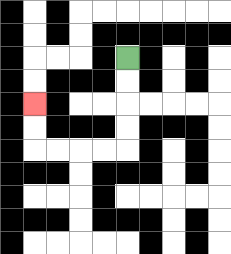{'start': '[5, 2]', 'end': '[1, 4]', 'path_directions': 'D,D,D,D,L,L,L,L,U,U', 'path_coordinates': '[[5, 2], [5, 3], [5, 4], [5, 5], [5, 6], [4, 6], [3, 6], [2, 6], [1, 6], [1, 5], [1, 4]]'}